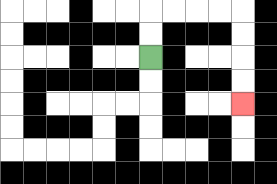{'start': '[6, 2]', 'end': '[10, 4]', 'path_directions': 'U,U,R,R,R,R,D,D,D,D', 'path_coordinates': '[[6, 2], [6, 1], [6, 0], [7, 0], [8, 0], [9, 0], [10, 0], [10, 1], [10, 2], [10, 3], [10, 4]]'}